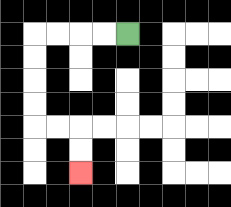{'start': '[5, 1]', 'end': '[3, 7]', 'path_directions': 'L,L,L,L,D,D,D,D,R,R,D,D', 'path_coordinates': '[[5, 1], [4, 1], [3, 1], [2, 1], [1, 1], [1, 2], [1, 3], [1, 4], [1, 5], [2, 5], [3, 5], [3, 6], [3, 7]]'}